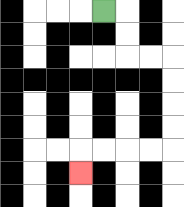{'start': '[4, 0]', 'end': '[3, 7]', 'path_directions': 'R,D,D,R,R,D,D,D,D,L,L,L,L,D', 'path_coordinates': '[[4, 0], [5, 0], [5, 1], [5, 2], [6, 2], [7, 2], [7, 3], [7, 4], [7, 5], [7, 6], [6, 6], [5, 6], [4, 6], [3, 6], [3, 7]]'}